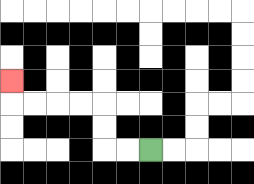{'start': '[6, 6]', 'end': '[0, 3]', 'path_directions': 'L,L,U,U,L,L,L,L,U', 'path_coordinates': '[[6, 6], [5, 6], [4, 6], [4, 5], [4, 4], [3, 4], [2, 4], [1, 4], [0, 4], [0, 3]]'}